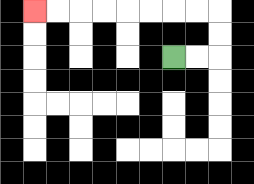{'start': '[7, 2]', 'end': '[1, 0]', 'path_directions': 'R,R,U,U,L,L,L,L,L,L,L,L', 'path_coordinates': '[[7, 2], [8, 2], [9, 2], [9, 1], [9, 0], [8, 0], [7, 0], [6, 0], [5, 0], [4, 0], [3, 0], [2, 0], [1, 0]]'}